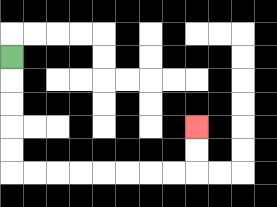{'start': '[0, 2]', 'end': '[8, 5]', 'path_directions': 'D,D,D,D,D,R,R,R,R,R,R,R,R,U,U', 'path_coordinates': '[[0, 2], [0, 3], [0, 4], [0, 5], [0, 6], [0, 7], [1, 7], [2, 7], [3, 7], [4, 7], [5, 7], [6, 7], [7, 7], [8, 7], [8, 6], [8, 5]]'}